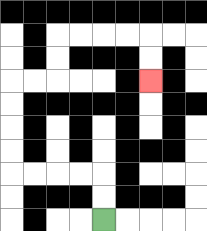{'start': '[4, 9]', 'end': '[6, 3]', 'path_directions': 'U,U,L,L,L,L,U,U,U,U,R,R,U,U,R,R,R,R,D,D', 'path_coordinates': '[[4, 9], [4, 8], [4, 7], [3, 7], [2, 7], [1, 7], [0, 7], [0, 6], [0, 5], [0, 4], [0, 3], [1, 3], [2, 3], [2, 2], [2, 1], [3, 1], [4, 1], [5, 1], [6, 1], [6, 2], [6, 3]]'}